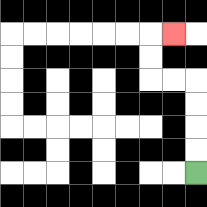{'start': '[8, 7]', 'end': '[7, 1]', 'path_directions': 'U,U,U,U,L,L,U,U,R', 'path_coordinates': '[[8, 7], [8, 6], [8, 5], [8, 4], [8, 3], [7, 3], [6, 3], [6, 2], [6, 1], [7, 1]]'}